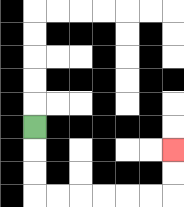{'start': '[1, 5]', 'end': '[7, 6]', 'path_directions': 'D,D,D,R,R,R,R,R,R,U,U', 'path_coordinates': '[[1, 5], [1, 6], [1, 7], [1, 8], [2, 8], [3, 8], [4, 8], [5, 8], [6, 8], [7, 8], [7, 7], [7, 6]]'}